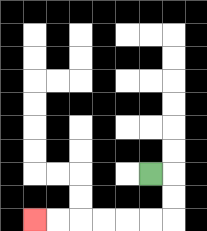{'start': '[6, 7]', 'end': '[1, 9]', 'path_directions': 'R,D,D,L,L,L,L,L,L', 'path_coordinates': '[[6, 7], [7, 7], [7, 8], [7, 9], [6, 9], [5, 9], [4, 9], [3, 9], [2, 9], [1, 9]]'}